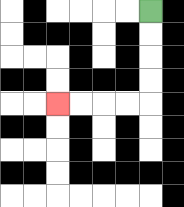{'start': '[6, 0]', 'end': '[2, 4]', 'path_directions': 'D,D,D,D,L,L,L,L', 'path_coordinates': '[[6, 0], [6, 1], [6, 2], [6, 3], [6, 4], [5, 4], [4, 4], [3, 4], [2, 4]]'}